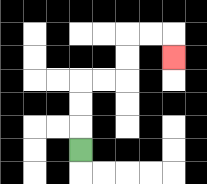{'start': '[3, 6]', 'end': '[7, 2]', 'path_directions': 'U,U,U,R,R,U,U,R,R,D', 'path_coordinates': '[[3, 6], [3, 5], [3, 4], [3, 3], [4, 3], [5, 3], [5, 2], [5, 1], [6, 1], [7, 1], [7, 2]]'}